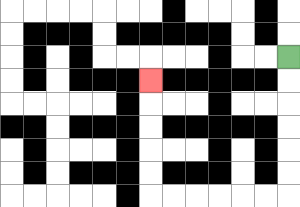{'start': '[12, 2]', 'end': '[6, 3]', 'path_directions': 'D,D,D,D,D,D,L,L,L,L,L,L,U,U,U,U,U', 'path_coordinates': '[[12, 2], [12, 3], [12, 4], [12, 5], [12, 6], [12, 7], [12, 8], [11, 8], [10, 8], [9, 8], [8, 8], [7, 8], [6, 8], [6, 7], [6, 6], [6, 5], [6, 4], [6, 3]]'}